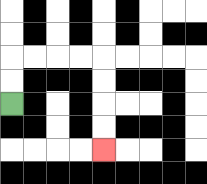{'start': '[0, 4]', 'end': '[4, 6]', 'path_directions': 'U,U,R,R,R,R,D,D,D,D', 'path_coordinates': '[[0, 4], [0, 3], [0, 2], [1, 2], [2, 2], [3, 2], [4, 2], [4, 3], [4, 4], [4, 5], [4, 6]]'}